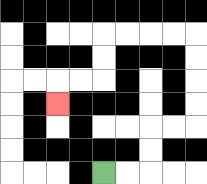{'start': '[4, 7]', 'end': '[2, 4]', 'path_directions': 'R,R,U,U,R,R,U,U,U,U,L,L,L,L,D,D,L,L,D', 'path_coordinates': '[[4, 7], [5, 7], [6, 7], [6, 6], [6, 5], [7, 5], [8, 5], [8, 4], [8, 3], [8, 2], [8, 1], [7, 1], [6, 1], [5, 1], [4, 1], [4, 2], [4, 3], [3, 3], [2, 3], [2, 4]]'}